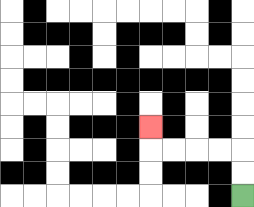{'start': '[10, 8]', 'end': '[6, 5]', 'path_directions': 'U,U,L,L,L,L,U', 'path_coordinates': '[[10, 8], [10, 7], [10, 6], [9, 6], [8, 6], [7, 6], [6, 6], [6, 5]]'}